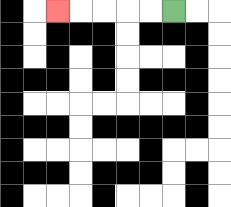{'start': '[7, 0]', 'end': '[2, 0]', 'path_directions': 'L,L,L,L,L', 'path_coordinates': '[[7, 0], [6, 0], [5, 0], [4, 0], [3, 0], [2, 0]]'}